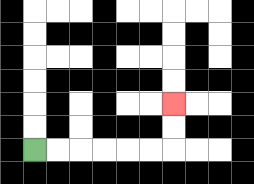{'start': '[1, 6]', 'end': '[7, 4]', 'path_directions': 'R,R,R,R,R,R,U,U', 'path_coordinates': '[[1, 6], [2, 6], [3, 6], [4, 6], [5, 6], [6, 6], [7, 6], [7, 5], [7, 4]]'}